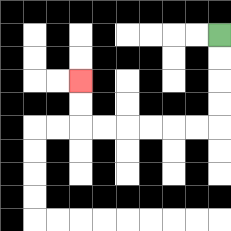{'start': '[9, 1]', 'end': '[3, 3]', 'path_directions': 'D,D,D,D,L,L,L,L,L,L,U,U', 'path_coordinates': '[[9, 1], [9, 2], [9, 3], [9, 4], [9, 5], [8, 5], [7, 5], [6, 5], [5, 5], [4, 5], [3, 5], [3, 4], [3, 3]]'}